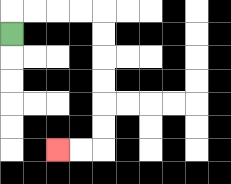{'start': '[0, 1]', 'end': '[2, 6]', 'path_directions': 'U,R,R,R,R,D,D,D,D,D,D,L,L', 'path_coordinates': '[[0, 1], [0, 0], [1, 0], [2, 0], [3, 0], [4, 0], [4, 1], [4, 2], [4, 3], [4, 4], [4, 5], [4, 6], [3, 6], [2, 6]]'}